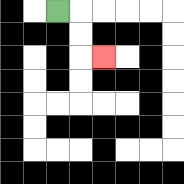{'start': '[2, 0]', 'end': '[4, 2]', 'path_directions': 'R,D,D,R', 'path_coordinates': '[[2, 0], [3, 0], [3, 1], [3, 2], [4, 2]]'}